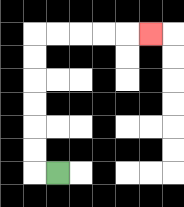{'start': '[2, 7]', 'end': '[6, 1]', 'path_directions': 'L,U,U,U,U,U,U,R,R,R,R,R', 'path_coordinates': '[[2, 7], [1, 7], [1, 6], [1, 5], [1, 4], [1, 3], [1, 2], [1, 1], [2, 1], [3, 1], [4, 1], [5, 1], [6, 1]]'}